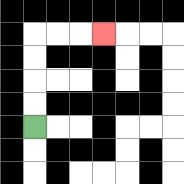{'start': '[1, 5]', 'end': '[4, 1]', 'path_directions': 'U,U,U,U,R,R,R', 'path_coordinates': '[[1, 5], [1, 4], [1, 3], [1, 2], [1, 1], [2, 1], [3, 1], [4, 1]]'}